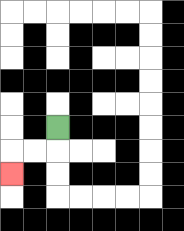{'start': '[2, 5]', 'end': '[0, 7]', 'path_directions': 'D,L,L,D', 'path_coordinates': '[[2, 5], [2, 6], [1, 6], [0, 6], [0, 7]]'}